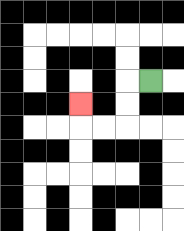{'start': '[6, 3]', 'end': '[3, 4]', 'path_directions': 'L,D,D,L,L,U', 'path_coordinates': '[[6, 3], [5, 3], [5, 4], [5, 5], [4, 5], [3, 5], [3, 4]]'}